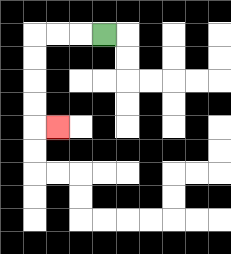{'start': '[4, 1]', 'end': '[2, 5]', 'path_directions': 'L,L,L,D,D,D,D,R', 'path_coordinates': '[[4, 1], [3, 1], [2, 1], [1, 1], [1, 2], [1, 3], [1, 4], [1, 5], [2, 5]]'}